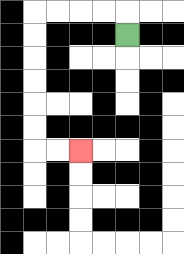{'start': '[5, 1]', 'end': '[3, 6]', 'path_directions': 'U,L,L,L,L,D,D,D,D,D,D,R,R', 'path_coordinates': '[[5, 1], [5, 0], [4, 0], [3, 0], [2, 0], [1, 0], [1, 1], [1, 2], [1, 3], [1, 4], [1, 5], [1, 6], [2, 6], [3, 6]]'}